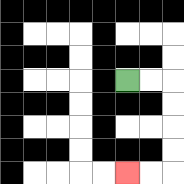{'start': '[5, 3]', 'end': '[5, 7]', 'path_directions': 'R,R,D,D,D,D,L,L', 'path_coordinates': '[[5, 3], [6, 3], [7, 3], [7, 4], [7, 5], [7, 6], [7, 7], [6, 7], [5, 7]]'}